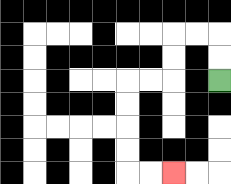{'start': '[9, 3]', 'end': '[7, 7]', 'path_directions': 'U,U,L,L,D,D,L,L,D,D,D,D,R,R', 'path_coordinates': '[[9, 3], [9, 2], [9, 1], [8, 1], [7, 1], [7, 2], [7, 3], [6, 3], [5, 3], [5, 4], [5, 5], [5, 6], [5, 7], [6, 7], [7, 7]]'}